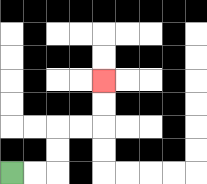{'start': '[0, 7]', 'end': '[4, 3]', 'path_directions': 'R,R,U,U,R,R,U,U', 'path_coordinates': '[[0, 7], [1, 7], [2, 7], [2, 6], [2, 5], [3, 5], [4, 5], [4, 4], [4, 3]]'}